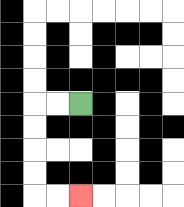{'start': '[3, 4]', 'end': '[3, 8]', 'path_directions': 'L,L,D,D,D,D,R,R', 'path_coordinates': '[[3, 4], [2, 4], [1, 4], [1, 5], [1, 6], [1, 7], [1, 8], [2, 8], [3, 8]]'}